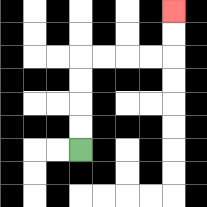{'start': '[3, 6]', 'end': '[7, 0]', 'path_directions': 'U,U,U,U,R,R,R,R,U,U', 'path_coordinates': '[[3, 6], [3, 5], [3, 4], [3, 3], [3, 2], [4, 2], [5, 2], [6, 2], [7, 2], [7, 1], [7, 0]]'}